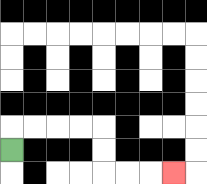{'start': '[0, 6]', 'end': '[7, 7]', 'path_directions': 'U,R,R,R,R,D,D,R,R,R', 'path_coordinates': '[[0, 6], [0, 5], [1, 5], [2, 5], [3, 5], [4, 5], [4, 6], [4, 7], [5, 7], [6, 7], [7, 7]]'}